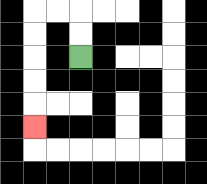{'start': '[3, 2]', 'end': '[1, 5]', 'path_directions': 'U,U,L,L,D,D,D,D,D', 'path_coordinates': '[[3, 2], [3, 1], [3, 0], [2, 0], [1, 0], [1, 1], [1, 2], [1, 3], [1, 4], [1, 5]]'}